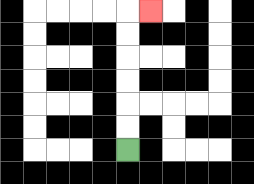{'start': '[5, 6]', 'end': '[6, 0]', 'path_directions': 'U,U,U,U,U,U,R', 'path_coordinates': '[[5, 6], [5, 5], [5, 4], [5, 3], [5, 2], [5, 1], [5, 0], [6, 0]]'}